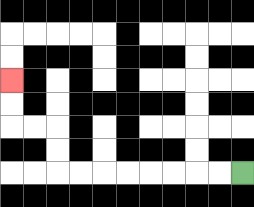{'start': '[10, 7]', 'end': '[0, 3]', 'path_directions': 'L,L,L,L,L,L,L,L,U,U,L,L,U,U', 'path_coordinates': '[[10, 7], [9, 7], [8, 7], [7, 7], [6, 7], [5, 7], [4, 7], [3, 7], [2, 7], [2, 6], [2, 5], [1, 5], [0, 5], [0, 4], [0, 3]]'}